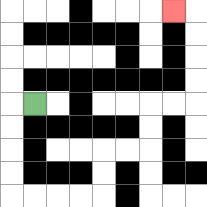{'start': '[1, 4]', 'end': '[7, 0]', 'path_directions': 'L,D,D,D,D,R,R,R,R,U,U,R,R,U,U,R,R,U,U,U,U,L', 'path_coordinates': '[[1, 4], [0, 4], [0, 5], [0, 6], [0, 7], [0, 8], [1, 8], [2, 8], [3, 8], [4, 8], [4, 7], [4, 6], [5, 6], [6, 6], [6, 5], [6, 4], [7, 4], [8, 4], [8, 3], [8, 2], [8, 1], [8, 0], [7, 0]]'}